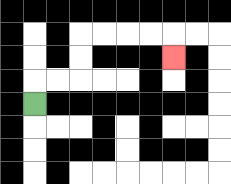{'start': '[1, 4]', 'end': '[7, 2]', 'path_directions': 'U,R,R,U,U,R,R,R,R,D', 'path_coordinates': '[[1, 4], [1, 3], [2, 3], [3, 3], [3, 2], [3, 1], [4, 1], [5, 1], [6, 1], [7, 1], [7, 2]]'}